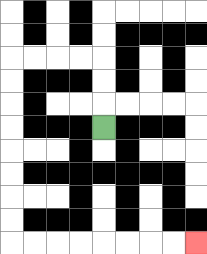{'start': '[4, 5]', 'end': '[8, 10]', 'path_directions': 'U,U,U,L,L,L,L,D,D,D,D,D,D,D,D,R,R,R,R,R,R,R,R', 'path_coordinates': '[[4, 5], [4, 4], [4, 3], [4, 2], [3, 2], [2, 2], [1, 2], [0, 2], [0, 3], [0, 4], [0, 5], [0, 6], [0, 7], [0, 8], [0, 9], [0, 10], [1, 10], [2, 10], [3, 10], [4, 10], [5, 10], [6, 10], [7, 10], [8, 10]]'}